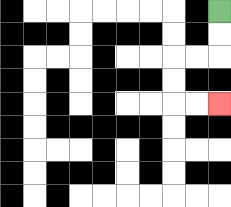{'start': '[9, 0]', 'end': '[9, 4]', 'path_directions': 'D,D,L,L,D,D,R,R', 'path_coordinates': '[[9, 0], [9, 1], [9, 2], [8, 2], [7, 2], [7, 3], [7, 4], [8, 4], [9, 4]]'}